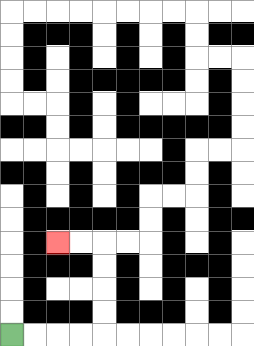{'start': '[0, 14]', 'end': '[2, 10]', 'path_directions': 'R,R,R,R,U,U,U,U,L,L', 'path_coordinates': '[[0, 14], [1, 14], [2, 14], [3, 14], [4, 14], [4, 13], [4, 12], [4, 11], [4, 10], [3, 10], [2, 10]]'}